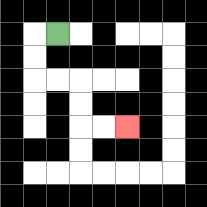{'start': '[2, 1]', 'end': '[5, 5]', 'path_directions': 'L,D,D,R,R,D,D,R,R', 'path_coordinates': '[[2, 1], [1, 1], [1, 2], [1, 3], [2, 3], [3, 3], [3, 4], [3, 5], [4, 5], [5, 5]]'}